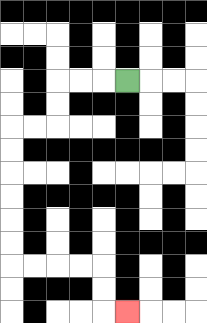{'start': '[5, 3]', 'end': '[5, 13]', 'path_directions': 'L,L,L,D,D,L,L,D,D,D,D,D,D,R,R,R,R,D,D,R', 'path_coordinates': '[[5, 3], [4, 3], [3, 3], [2, 3], [2, 4], [2, 5], [1, 5], [0, 5], [0, 6], [0, 7], [0, 8], [0, 9], [0, 10], [0, 11], [1, 11], [2, 11], [3, 11], [4, 11], [4, 12], [4, 13], [5, 13]]'}